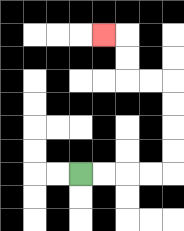{'start': '[3, 7]', 'end': '[4, 1]', 'path_directions': 'R,R,R,R,U,U,U,U,L,L,U,U,L', 'path_coordinates': '[[3, 7], [4, 7], [5, 7], [6, 7], [7, 7], [7, 6], [7, 5], [7, 4], [7, 3], [6, 3], [5, 3], [5, 2], [5, 1], [4, 1]]'}